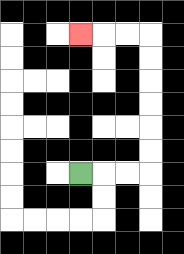{'start': '[3, 7]', 'end': '[3, 1]', 'path_directions': 'R,R,R,U,U,U,U,U,U,L,L,L', 'path_coordinates': '[[3, 7], [4, 7], [5, 7], [6, 7], [6, 6], [6, 5], [6, 4], [6, 3], [6, 2], [6, 1], [5, 1], [4, 1], [3, 1]]'}